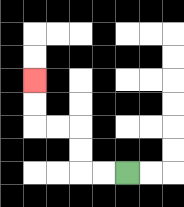{'start': '[5, 7]', 'end': '[1, 3]', 'path_directions': 'L,L,U,U,L,L,U,U', 'path_coordinates': '[[5, 7], [4, 7], [3, 7], [3, 6], [3, 5], [2, 5], [1, 5], [1, 4], [1, 3]]'}